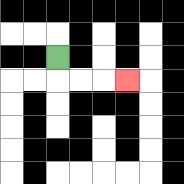{'start': '[2, 2]', 'end': '[5, 3]', 'path_directions': 'D,R,R,R', 'path_coordinates': '[[2, 2], [2, 3], [3, 3], [4, 3], [5, 3]]'}